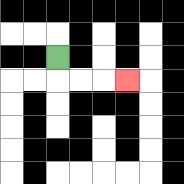{'start': '[2, 2]', 'end': '[5, 3]', 'path_directions': 'D,R,R,R', 'path_coordinates': '[[2, 2], [2, 3], [3, 3], [4, 3], [5, 3]]'}